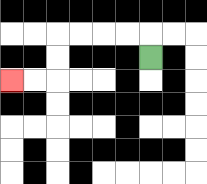{'start': '[6, 2]', 'end': '[0, 3]', 'path_directions': 'U,L,L,L,L,D,D,L,L', 'path_coordinates': '[[6, 2], [6, 1], [5, 1], [4, 1], [3, 1], [2, 1], [2, 2], [2, 3], [1, 3], [0, 3]]'}